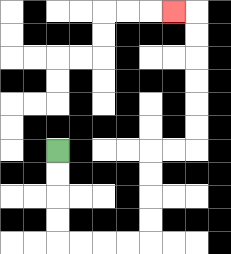{'start': '[2, 6]', 'end': '[7, 0]', 'path_directions': 'D,D,D,D,R,R,R,R,U,U,U,U,R,R,U,U,U,U,U,U,L', 'path_coordinates': '[[2, 6], [2, 7], [2, 8], [2, 9], [2, 10], [3, 10], [4, 10], [5, 10], [6, 10], [6, 9], [6, 8], [6, 7], [6, 6], [7, 6], [8, 6], [8, 5], [8, 4], [8, 3], [8, 2], [8, 1], [8, 0], [7, 0]]'}